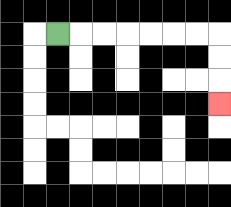{'start': '[2, 1]', 'end': '[9, 4]', 'path_directions': 'R,R,R,R,R,R,R,D,D,D', 'path_coordinates': '[[2, 1], [3, 1], [4, 1], [5, 1], [6, 1], [7, 1], [8, 1], [9, 1], [9, 2], [9, 3], [9, 4]]'}